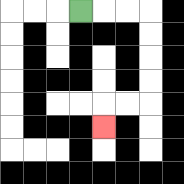{'start': '[3, 0]', 'end': '[4, 5]', 'path_directions': 'R,R,R,D,D,D,D,L,L,D', 'path_coordinates': '[[3, 0], [4, 0], [5, 0], [6, 0], [6, 1], [6, 2], [6, 3], [6, 4], [5, 4], [4, 4], [4, 5]]'}